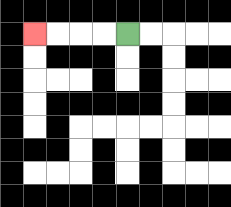{'start': '[5, 1]', 'end': '[1, 1]', 'path_directions': 'L,L,L,L', 'path_coordinates': '[[5, 1], [4, 1], [3, 1], [2, 1], [1, 1]]'}